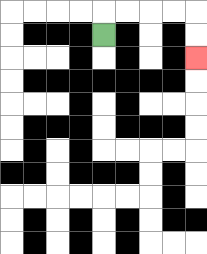{'start': '[4, 1]', 'end': '[8, 2]', 'path_directions': 'U,R,R,R,R,D,D', 'path_coordinates': '[[4, 1], [4, 0], [5, 0], [6, 0], [7, 0], [8, 0], [8, 1], [8, 2]]'}